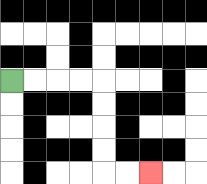{'start': '[0, 3]', 'end': '[6, 7]', 'path_directions': 'R,R,R,R,D,D,D,D,R,R', 'path_coordinates': '[[0, 3], [1, 3], [2, 3], [3, 3], [4, 3], [4, 4], [4, 5], [4, 6], [4, 7], [5, 7], [6, 7]]'}